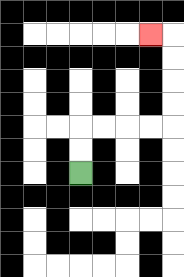{'start': '[3, 7]', 'end': '[6, 1]', 'path_directions': 'U,U,R,R,R,R,U,U,U,U,L', 'path_coordinates': '[[3, 7], [3, 6], [3, 5], [4, 5], [5, 5], [6, 5], [7, 5], [7, 4], [7, 3], [7, 2], [7, 1], [6, 1]]'}